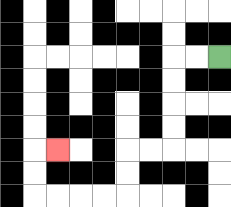{'start': '[9, 2]', 'end': '[2, 6]', 'path_directions': 'L,L,D,D,D,D,L,L,D,D,L,L,L,L,U,U,R', 'path_coordinates': '[[9, 2], [8, 2], [7, 2], [7, 3], [7, 4], [7, 5], [7, 6], [6, 6], [5, 6], [5, 7], [5, 8], [4, 8], [3, 8], [2, 8], [1, 8], [1, 7], [1, 6], [2, 6]]'}